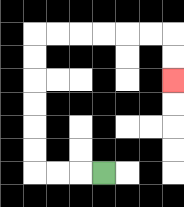{'start': '[4, 7]', 'end': '[7, 3]', 'path_directions': 'L,L,L,U,U,U,U,U,U,R,R,R,R,R,R,D,D', 'path_coordinates': '[[4, 7], [3, 7], [2, 7], [1, 7], [1, 6], [1, 5], [1, 4], [1, 3], [1, 2], [1, 1], [2, 1], [3, 1], [4, 1], [5, 1], [6, 1], [7, 1], [7, 2], [7, 3]]'}